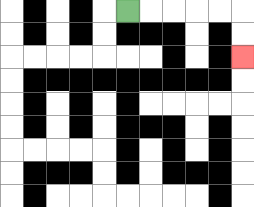{'start': '[5, 0]', 'end': '[10, 2]', 'path_directions': 'R,R,R,R,R,D,D', 'path_coordinates': '[[5, 0], [6, 0], [7, 0], [8, 0], [9, 0], [10, 0], [10, 1], [10, 2]]'}